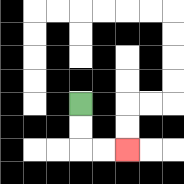{'start': '[3, 4]', 'end': '[5, 6]', 'path_directions': 'D,D,R,R', 'path_coordinates': '[[3, 4], [3, 5], [3, 6], [4, 6], [5, 6]]'}